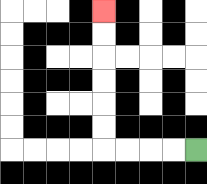{'start': '[8, 6]', 'end': '[4, 0]', 'path_directions': 'L,L,L,L,U,U,U,U,U,U', 'path_coordinates': '[[8, 6], [7, 6], [6, 6], [5, 6], [4, 6], [4, 5], [4, 4], [4, 3], [4, 2], [4, 1], [4, 0]]'}